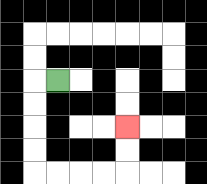{'start': '[2, 3]', 'end': '[5, 5]', 'path_directions': 'L,D,D,D,D,R,R,R,R,U,U', 'path_coordinates': '[[2, 3], [1, 3], [1, 4], [1, 5], [1, 6], [1, 7], [2, 7], [3, 7], [4, 7], [5, 7], [5, 6], [5, 5]]'}